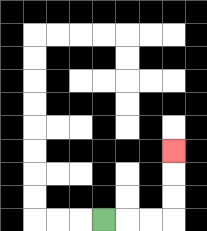{'start': '[4, 9]', 'end': '[7, 6]', 'path_directions': 'R,R,R,U,U,U', 'path_coordinates': '[[4, 9], [5, 9], [6, 9], [7, 9], [7, 8], [7, 7], [7, 6]]'}